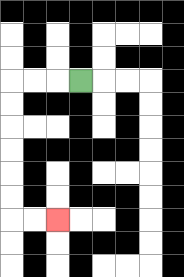{'start': '[3, 3]', 'end': '[2, 9]', 'path_directions': 'L,L,L,D,D,D,D,D,D,R,R', 'path_coordinates': '[[3, 3], [2, 3], [1, 3], [0, 3], [0, 4], [0, 5], [0, 6], [0, 7], [0, 8], [0, 9], [1, 9], [2, 9]]'}